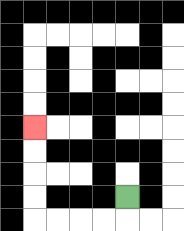{'start': '[5, 8]', 'end': '[1, 5]', 'path_directions': 'D,L,L,L,L,U,U,U,U', 'path_coordinates': '[[5, 8], [5, 9], [4, 9], [3, 9], [2, 9], [1, 9], [1, 8], [1, 7], [1, 6], [1, 5]]'}